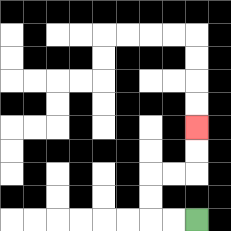{'start': '[8, 9]', 'end': '[8, 5]', 'path_directions': 'L,L,U,U,R,R,U,U', 'path_coordinates': '[[8, 9], [7, 9], [6, 9], [6, 8], [6, 7], [7, 7], [8, 7], [8, 6], [8, 5]]'}